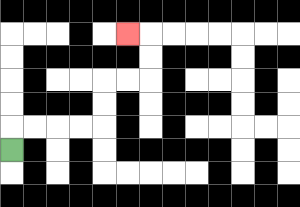{'start': '[0, 6]', 'end': '[5, 1]', 'path_directions': 'U,R,R,R,R,U,U,R,R,U,U,L', 'path_coordinates': '[[0, 6], [0, 5], [1, 5], [2, 5], [3, 5], [4, 5], [4, 4], [4, 3], [5, 3], [6, 3], [6, 2], [6, 1], [5, 1]]'}